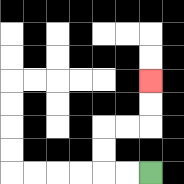{'start': '[6, 7]', 'end': '[6, 3]', 'path_directions': 'L,L,U,U,R,R,U,U', 'path_coordinates': '[[6, 7], [5, 7], [4, 7], [4, 6], [4, 5], [5, 5], [6, 5], [6, 4], [6, 3]]'}